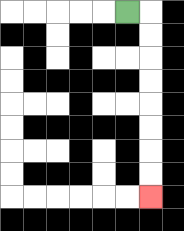{'start': '[5, 0]', 'end': '[6, 8]', 'path_directions': 'R,D,D,D,D,D,D,D,D', 'path_coordinates': '[[5, 0], [6, 0], [6, 1], [6, 2], [6, 3], [6, 4], [6, 5], [6, 6], [6, 7], [6, 8]]'}